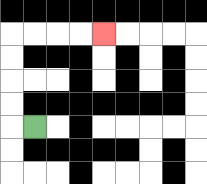{'start': '[1, 5]', 'end': '[4, 1]', 'path_directions': 'L,U,U,U,U,R,R,R,R', 'path_coordinates': '[[1, 5], [0, 5], [0, 4], [0, 3], [0, 2], [0, 1], [1, 1], [2, 1], [3, 1], [4, 1]]'}